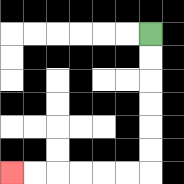{'start': '[6, 1]', 'end': '[0, 7]', 'path_directions': 'D,D,D,D,D,D,L,L,L,L,L,L', 'path_coordinates': '[[6, 1], [6, 2], [6, 3], [6, 4], [6, 5], [6, 6], [6, 7], [5, 7], [4, 7], [3, 7], [2, 7], [1, 7], [0, 7]]'}